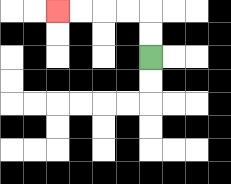{'start': '[6, 2]', 'end': '[2, 0]', 'path_directions': 'U,U,L,L,L,L', 'path_coordinates': '[[6, 2], [6, 1], [6, 0], [5, 0], [4, 0], [3, 0], [2, 0]]'}